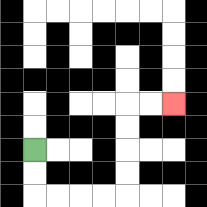{'start': '[1, 6]', 'end': '[7, 4]', 'path_directions': 'D,D,R,R,R,R,U,U,U,U,R,R', 'path_coordinates': '[[1, 6], [1, 7], [1, 8], [2, 8], [3, 8], [4, 8], [5, 8], [5, 7], [5, 6], [5, 5], [5, 4], [6, 4], [7, 4]]'}